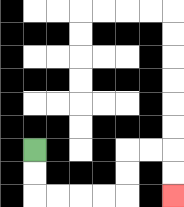{'start': '[1, 6]', 'end': '[7, 8]', 'path_directions': 'D,D,R,R,R,R,U,U,R,R,D,D', 'path_coordinates': '[[1, 6], [1, 7], [1, 8], [2, 8], [3, 8], [4, 8], [5, 8], [5, 7], [5, 6], [6, 6], [7, 6], [7, 7], [7, 8]]'}